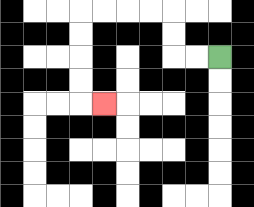{'start': '[9, 2]', 'end': '[4, 4]', 'path_directions': 'L,L,U,U,L,L,L,L,D,D,D,D,R', 'path_coordinates': '[[9, 2], [8, 2], [7, 2], [7, 1], [7, 0], [6, 0], [5, 0], [4, 0], [3, 0], [3, 1], [3, 2], [3, 3], [3, 4], [4, 4]]'}